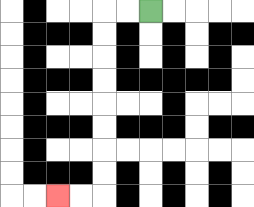{'start': '[6, 0]', 'end': '[2, 8]', 'path_directions': 'L,L,D,D,D,D,D,D,D,D,L,L', 'path_coordinates': '[[6, 0], [5, 0], [4, 0], [4, 1], [4, 2], [4, 3], [4, 4], [4, 5], [4, 6], [4, 7], [4, 8], [3, 8], [2, 8]]'}